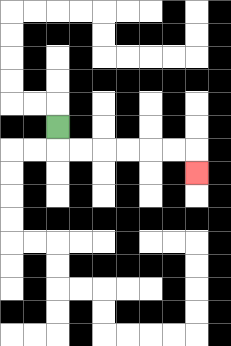{'start': '[2, 5]', 'end': '[8, 7]', 'path_directions': 'D,R,R,R,R,R,R,D', 'path_coordinates': '[[2, 5], [2, 6], [3, 6], [4, 6], [5, 6], [6, 6], [7, 6], [8, 6], [8, 7]]'}